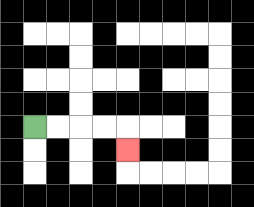{'start': '[1, 5]', 'end': '[5, 6]', 'path_directions': 'R,R,R,R,D', 'path_coordinates': '[[1, 5], [2, 5], [3, 5], [4, 5], [5, 5], [5, 6]]'}